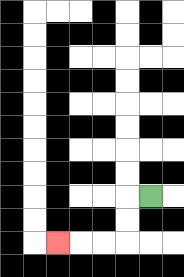{'start': '[6, 8]', 'end': '[2, 10]', 'path_directions': 'L,D,D,L,L,L', 'path_coordinates': '[[6, 8], [5, 8], [5, 9], [5, 10], [4, 10], [3, 10], [2, 10]]'}